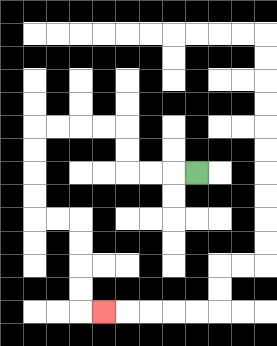{'start': '[8, 7]', 'end': '[4, 13]', 'path_directions': 'L,L,L,U,U,L,L,L,L,D,D,D,D,R,R,D,D,D,D,R', 'path_coordinates': '[[8, 7], [7, 7], [6, 7], [5, 7], [5, 6], [5, 5], [4, 5], [3, 5], [2, 5], [1, 5], [1, 6], [1, 7], [1, 8], [1, 9], [2, 9], [3, 9], [3, 10], [3, 11], [3, 12], [3, 13], [4, 13]]'}